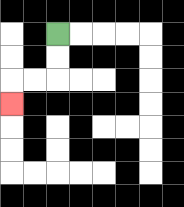{'start': '[2, 1]', 'end': '[0, 4]', 'path_directions': 'D,D,L,L,D', 'path_coordinates': '[[2, 1], [2, 2], [2, 3], [1, 3], [0, 3], [0, 4]]'}